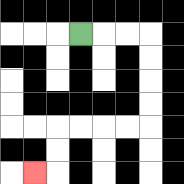{'start': '[3, 1]', 'end': '[1, 7]', 'path_directions': 'R,R,R,D,D,D,D,L,L,L,L,D,D,L', 'path_coordinates': '[[3, 1], [4, 1], [5, 1], [6, 1], [6, 2], [6, 3], [6, 4], [6, 5], [5, 5], [4, 5], [3, 5], [2, 5], [2, 6], [2, 7], [1, 7]]'}